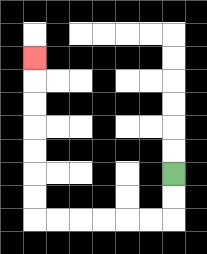{'start': '[7, 7]', 'end': '[1, 2]', 'path_directions': 'D,D,L,L,L,L,L,L,U,U,U,U,U,U,U', 'path_coordinates': '[[7, 7], [7, 8], [7, 9], [6, 9], [5, 9], [4, 9], [3, 9], [2, 9], [1, 9], [1, 8], [1, 7], [1, 6], [1, 5], [1, 4], [1, 3], [1, 2]]'}